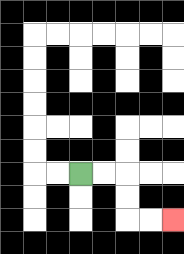{'start': '[3, 7]', 'end': '[7, 9]', 'path_directions': 'R,R,D,D,R,R', 'path_coordinates': '[[3, 7], [4, 7], [5, 7], [5, 8], [5, 9], [6, 9], [7, 9]]'}